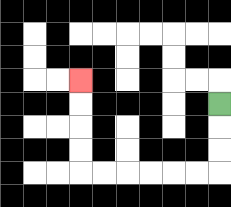{'start': '[9, 4]', 'end': '[3, 3]', 'path_directions': 'D,D,D,L,L,L,L,L,L,U,U,U,U', 'path_coordinates': '[[9, 4], [9, 5], [9, 6], [9, 7], [8, 7], [7, 7], [6, 7], [5, 7], [4, 7], [3, 7], [3, 6], [3, 5], [3, 4], [3, 3]]'}